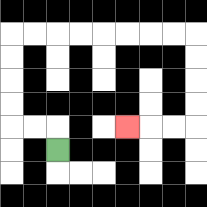{'start': '[2, 6]', 'end': '[5, 5]', 'path_directions': 'U,L,L,U,U,U,U,R,R,R,R,R,R,R,R,D,D,D,D,L,L,L', 'path_coordinates': '[[2, 6], [2, 5], [1, 5], [0, 5], [0, 4], [0, 3], [0, 2], [0, 1], [1, 1], [2, 1], [3, 1], [4, 1], [5, 1], [6, 1], [7, 1], [8, 1], [8, 2], [8, 3], [8, 4], [8, 5], [7, 5], [6, 5], [5, 5]]'}